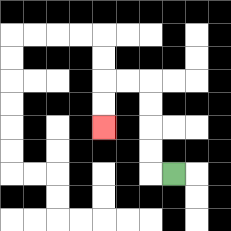{'start': '[7, 7]', 'end': '[4, 5]', 'path_directions': 'L,U,U,U,U,L,L,D,D', 'path_coordinates': '[[7, 7], [6, 7], [6, 6], [6, 5], [6, 4], [6, 3], [5, 3], [4, 3], [4, 4], [4, 5]]'}